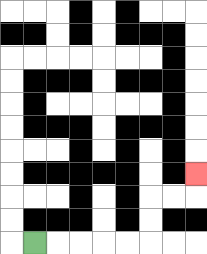{'start': '[1, 10]', 'end': '[8, 7]', 'path_directions': 'R,R,R,R,R,U,U,R,R,U', 'path_coordinates': '[[1, 10], [2, 10], [3, 10], [4, 10], [5, 10], [6, 10], [6, 9], [6, 8], [7, 8], [8, 8], [8, 7]]'}